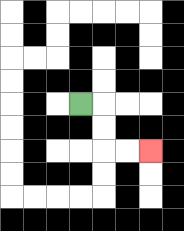{'start': '[3, 4]', 'end': '[6, 6]', 'path_directions': 'R,D,D,R,R', 'path_coordinates': '[[3, 4], [4, 4], [4, 5], [4, 6], [5, 6], [6, 6]]'}